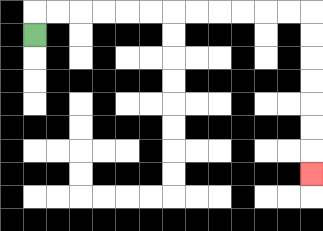{'start': '[1, 1]', 'end': '[13, 7]', 'path_directions': 'U,R,R,R,R,R,R,R,R,R,R,R,R,D,D,D,D,D,D,D', 'path_coordinates': '[[1, 1], [1, 0], [2, 0], [3, 0], [4, 0], [5, 0], [6, 0], [7, 0], [8, 0], [9, 0], [10, 0], [11, 0], [12, 0], [13, 0], [13, 1], [13, 2], [13, 3], [13, 4], [13, 5], [13, 6], [13, 7]]'}